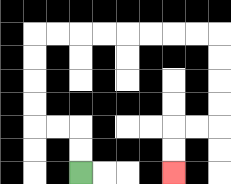{'start': '[3, 7]', 'end': '[7, 7]', 'path_directions': 'U,U,L,L,U,U,U,U,R,R,R,R,R,R,R,R,D,D,D,D,L,L,D,D', 'path_coordinates': '[[3, 7], [3, 6], [3, 5], [2, 5], [1, 5], [1, 4], [1, 3], [1, 2], [1, 1], [2, 1], [3, 1], [4, 1], [5, 1], [6, 1], [7, 1], [8, 1], [9, 1], [9, 2], [9, 3], [9, 4], [9, 5], [8, 5], [7, 5], [7, 6], [7, 7]]'}